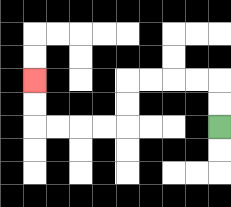{'start': '[9, 5]', 'end': '[1, 3]', 'path_directions': 'U,U,L,L,L,L,D,D,L,L,L,L,U,U', 'path_coordinates': '[[9, 5], [9, 4], [9, 3], [8, 3], [7, 3], [6, 3], [5, 3], [5, 4], [5, 5], [4, 5], [3, 5], [2, 5], [1, 5], [1, 4], [1, 3]]'}